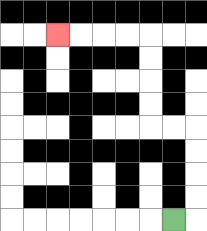{'start': '[7, 9]', 'end': '[2, 1]', 'path_directions': 'R,U,U,U,U,L,L,U,U,U,U,L,L,L,L', 'path_coordinates': '[[7, 9], [8, 9], [8, 8], [8, 7], [8, 6], [8, 5], [7, 5], [6, 5], [6, 4], [6, 3], [6, 2], [6, 1], [5, 1], [4, 1], [3, 1], [2, 1]]'}